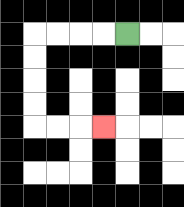{'start': '[5, 1]', 'end': '[4, 5]', 'path_directions': 'L,L,L,L,D,D,D,D,R,R,R', 'path_coordinates': '[[5, 1], [4, 1], [3, 1], [2, 1], [1, 1], [1, 2], [1, 3], [1, 4], [1, 5], [2, 5], [3, 5], [4, 5]]'}